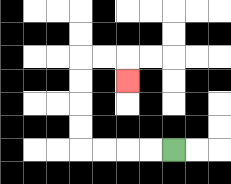{'start': '[7, 6]', 'end': '[5, 3]', 'path_directions': 'L,L,L,L,U,U,U,U,R,R,D', 'path_coordinates': '[[7, 6], [6, 6], [5, 6], [4, 6], [3, 6], [3, 5], [3, 4], [3, 3], [3, 2], [4, 2], [5, 2], [5, 3]]'}